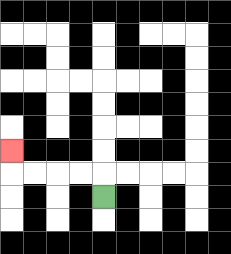{'start': '[4, 8]', 'end': '[0, 6]', 'path_directions': 'U,L,L,L,L,U', 'path_coordinates': '[[4, 8], [4, 7], [3, 7], [2, 7], [1, 7], [0, 7], [0, 6]]'}